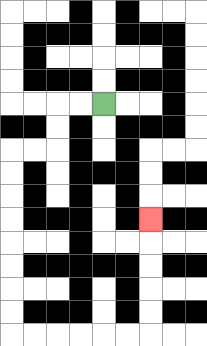{'start': '[4, 4]', 'end': '[6, 9]', 'path_directions': 'L,L,D,D,L,L,D,D,D,D,D,D,D,D,R,R,R,R,R,R,U,U,U,U,U', 'path_coordinates': '[[4, 4], [3, 4], [2, 4], [2, 5], [2, 6], [1, 6], [0, 6], [0, 7], [0, 8], [0, 9], [0, 10], [0, 11], [0, 12], [0, 13], [0, 14], [1, 14], [2, 14], [3, 14], [4, 14], [5, 14], [6, 14], [6, 13], [6, 12], [6, 11], [6, 10], [6, 9]]'}